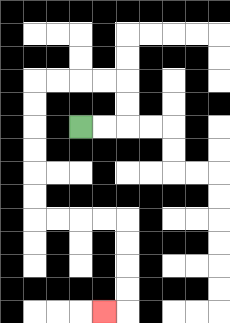{'start': '[3, 5]', 'end': '[4, 13]', 'path_directions': 'R,R,U,U,L,L,L,L,D,D,D,D,D,D,R,R,R,R,D,D,D,D,L', 'path_coordinates': '[[3, 5], [4, 5], [5, 5], [5, 4], [5, 3], [4, 3], [3, 3], [2, 3], [1, 3], [1, 4], [1, 5], [1, 6], [1, 7], [1, 8], [1, 9], [2, 9], [3, 9], [4, 9], [5, 9], [5, 10], [5, 11], [5, 12], [5, 13], [4, 13]]'}